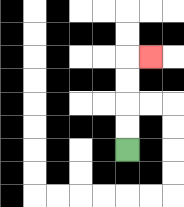{'start': '[5, 6]', 'end': '[6, 2]', 'path_directions': 'U,U,U,U,R', 'path_coordinates': '[[5, 6], [5, 5], [5, 4], [5, 3], [5, 2], [6, 2]]'}